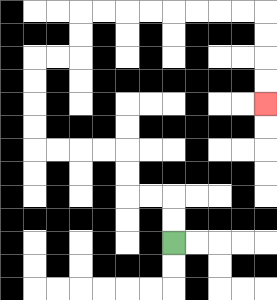{'start': '[7, 10]', 'end': '[11, 4]', 'path_directions': 'U,U,L,L,U,U,L,L,L,L,U,U,U,U,R,R,U,U,R,R,R,R,R,R,R,R,D,D,D,D', 'path_coordinates': '[[7, 10], [7, 9], [7, 8], [6, 8], [5, 8], [5, 7], [5, 6], [4, 6], [3, 6], [2, 6], [1, 6], [1, 5], [1, 4], [1, 3], [1, 2], [2, 2], [3, 2], [3, 1], [3, 0], [4, 0], [5, 0], [6, 0], [7, 0], [8, 0], [9, 0], [10, 0], [11, 0], [11, 1], [11, 2], [11, 3], [11, 4]]'}